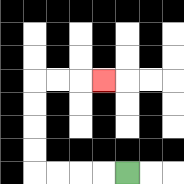{'start': '[5, 7]', 'end': '[4, 3]', 'path_directions': 'L,L,L,L,U,U,U,U,R,R,R', 'path_coordinates': '[[5, 7], [4, 7], [3, 7], [2, 7], [1, 7], [1, 6], [1, 5], [1, 4], [1, 3], [2, 3], [3, 3], [4, 3]]'}